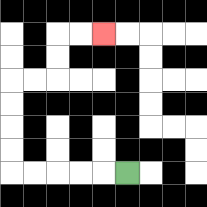{'start': '[5, 7]', 'end': '[4, 1]', 'path_directions': 'L,L,L,L,L,U,U,U,U,R,R,U,U,R,R', 'path_coordinates': '[[5, 7], [4, 7], [3, 7], [2, 7], [1, 7], [0, 7], [0, 6], [0, 5], [0, 4], [0, 3], [1, 3], [2, 3], [2, 2], [2, 1], [3, 1], [4, 1]]'}